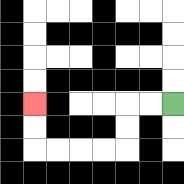{'start': '[7, 4]', 'end': '[1, 4]', 'path_directions': 'L,L,D,D,L,L,L,L,U,U', 'path_coordinates': '[[7, 4], [6, 4], [5, 4], [5, 5], [5, 6], [4, 6], [3, 6], [2, 6], [1, 6], [1, 5], [1, 4]]'}